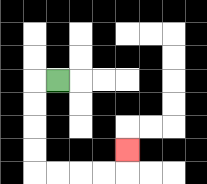{'start': '[2, 3]', 'end': '[5, 6]', 'path_directions': 'L,D,D,D,D,R,R,R,R,U', 'path_coordinates': '[[2, 3], [1, 3], [1, 4], [1, 5], [1, 6], [1, 7], [2, 7], [3, 7], [4, 7], [5, 7], [5, 6]]'}